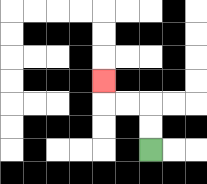{'start': '[6, 6]', 'end': '[4, 3]', 'path_directions': 'U,U,L,L,U', 'path_coordinates': '[[6, 6], [6, 5], [6, 4], [5, 4], [4, 4], [4, 3]]'}